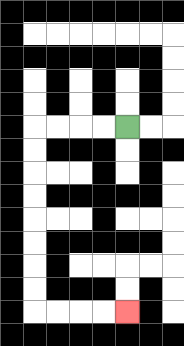{'start': '[5, 5]', 'end': '[5, 13]', 'path_directions': 'L,L,L,L,D,D,D,D,D,D,D,D,R,R,R,R', 'path_coordinates': '[[5, 5], [4, 5], [3, 5], [2, 5], [1, 5], [1, 6], [1, 7], [1, 8], [1, 9], [1, 10], [1, 11], [1, 12], [1, 13], [2, 13], [3, 13], [4, 13], [5, 13]]'}